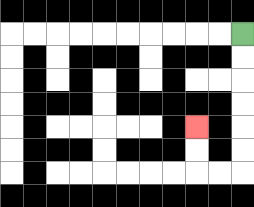{'start': '[10, 1]', 'end': '[8, 5]', 'path_directions': 'D,D,D,D,D,D,L,L,U,U', 'path_coordinates': '[[10, 1], [10, 2], [10, 3], [10, 4], [10, 5], [10, 6], [10, 7], [9, 7], [8, 7], [8, 6], [8, 5]]'}